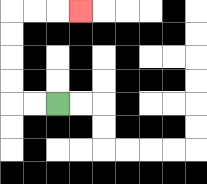{'start': '[2, 4]', 'end': '[3, 0]', 'path_directions': 'L,L,U,U,U,U,R,R,R', 'path_coordinates': '[[2, 4], [1, 4], [0, 4], [0, 3], [0, 2], [0, 1], [0, 0], [1, 0], [2, 0], [3, 0]]'}